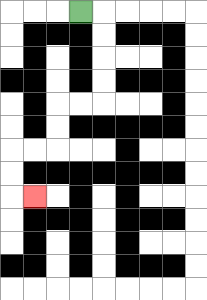{'start': '[3, 0]', 'end': '[1, 8]', 'path_directions': 'R,D,D,D,D,L,L,D,D,L,L,D,D,R', 'path_coordinates': '[[3, 0], [4, 0], [4, 1], [4, 2], [4, 3], [4, 4], [3, 4], [2, 4], [2, 5], [2, 6], [1, 6], [0, 6], [0, 7], [0, 8], [1, 8]]'}